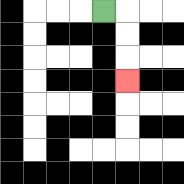{'start': '[4, 0]', 'end': '[5, 3]', 'path_directions': 'R,D,D,D', 'path_coordinates': '[[4, 0], [5, 0], [5, 1], [5, 2], [5, 3]]'}